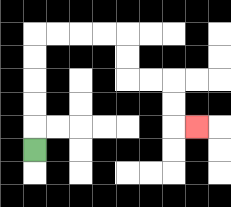{'start': '[1, 6]', 'end': '[8, 5]', 'path_directions': 'U,U,U,U,U,R,R,R,R,D,D,R,R,D,D,R', 'path_coordinates': '[[1, 6], [1, 5], [1, 4], [1, 3], [1, 2], [1, 1], [2, 1], [3, 1], [4, 1], [5, 1], [5, 2], [5, 3], [6, 3], [7, 3], [7, 4], [7, 5], [8, 5]]'}